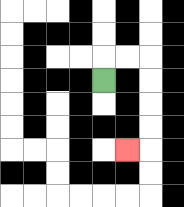{'start': '[4, 3]', 'end': '[5, 6]', 'path_directions': 'U,R,R,D,D,D,D,L', 'path_coordinates': '[[4, 3], [4, 2], [5, 2], [6, 2], [6, 3], [6, 4], [6, 5], [6, 6], [5, 6]]'}